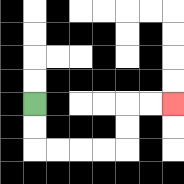{'start': '[1, 4]', 'end': '[7, 4]', 'path_directions': 'D,D,R,R,R,R,U,U,R,R', 'path_coordinates': '[[1, 4], [1, 5], [1, 6], [2, 6], [3, 6], [4, 6], [5, 6], [5, 5], [5, 4], [6, 4], [7, 4]]'}